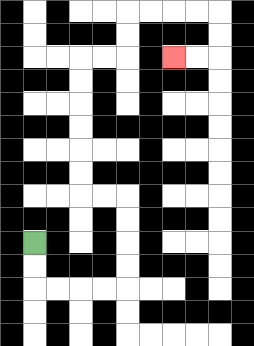{'start': '[1, 10]', 'end': '[7, 2]', 'path_directions': 'D,D,R,R,R,R,U,U,U,U,L,L,U,U,U,U,U,U,R,R,U,U,R,R,R,R,D,D,L,L', 'path_coordinates': '[[1, 10], [1, 11], [1, 12], [2, 12], [3, 12], [4, 12], [5, 12], [5, 11], [5, 10], [5, 9], [5, 8], [4, 8], [3, 8], [3, 7], [3, 6], [3, 5], [3, 4], [3, 3], [3, 2], [4, 2], [5, 2], [5, 1], [5, 0], [6, 0], [7, 0], [8, 0], [9, 0], [9, 1], [9, 2], [8, 2], [7, 2]]'}